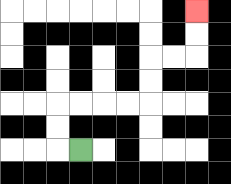{'start': '[3, 6]', 'end': '[8, 0]', 'path_directions': 'L,U,U,R,R,R,R,U,U,R,R,U,U', 'path_coordinates': '[[3, 6], [2, 6], [2, 5], [2, 4], [3, 4], [4, 4], [5, 4], [6, 4], [6, 3], [6, 2], [7, 2], [8, 2], [8, 1], [8, 0]]'}